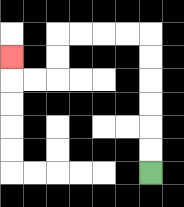{'start': '[6, 7]', 'end': '[0, 2]', 'path_directions': 'U,U,U,U,U,U,L,L,L,L,D,D,L,L,U', 'path_coordinates': '[[6, 7], [6, 6], [6, 5], [6, 4], [6, 3], [6, 2], [6, 1], [5, 1], [4, 1], [3, 1], [2, 1], [2, 2], [2, 3], [1, 3], [0, 3], [0, 2]]'}